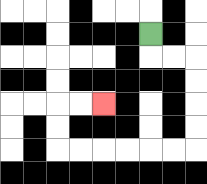{'start': '[6, 1]', 'end': '[4, 4]', 'path_directions': 'D,R,R,D,D,D,D,L,L,L,L,L,L,U,U,R,R', 'path_coordinates': '[[6, 1], [6, 2], [7, 2], [8, 2], [8, 3], [8, 4], [8, 5], [8, 6], [7, 6], [6, 6], [5, 6], [4, 6], [3, 6], [2, 6], [2, 5], [2, 4], [3, 4], [4, 4]]'}